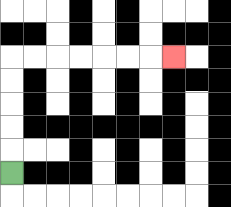{'start': '[0, 7]', 'end': '[7, 2]', 'path_directions': 'U,U,U,U,U,R,R,R,R,R,R,R', 'path_coordinates': '[[0, 7], [0, 6], [0, 5], [0, 4], [0, 3], [0, 2], [1, 2], [2, 2], [3, 2], [4, 2], [5, 2], [6, 2], [7, 2]]'}